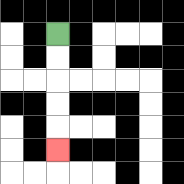{'start': '[2, 1]', 'end': '[2, 6]', 'path_directions': 'D,D,D,D,D', 'path_coordinates': '[[2, 1], [2, 2], [2, 3], [2, 4], [2, 5], [2, 6]]'}